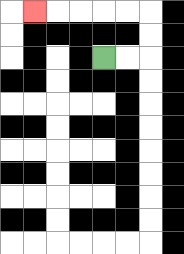{'start': '[4, 2]', 'end': '[1, 0]', 'path_directions': 'R,R,U,U,L,L,L,L,L', 'path_coordinates': '[[4, 2], [5, 2], [6, 2], [6, 1], [6, 0], [5, 0], [4, 0], [3, 0], [2, 0], [1, 0]]'}